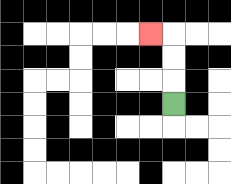{'start': '[7, 4]', 'end': '[6, 1]', 'path_directions': 'U,U,U,L', 'path_coordinates': '[[7, 4], [7, 3], [7, 2], [7, 1], [6, 1]]'}